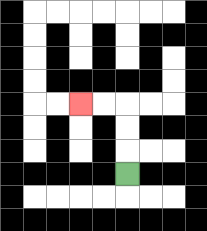{'start': '[5, 7]', 'end': '[3, 4]', 'path_directions': 'U,U,U,L,L', 'path_coordinates': '[[5, 7], [5, 6], [5, 5], [5, 4], [4, 4], [3, 4]]'}